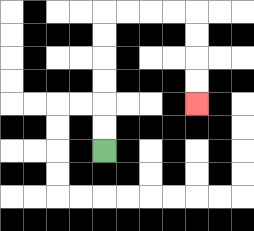{'start': '[4, 6]', 'end': '[8, 4]', 'path_directions': 'U,U,U,U,U,U,R,R,R,R,D,D,D,D', 'path_coordinates': '[[4, 6], [4, 5], [4, 4], [4, 3], [4, 2], [4, 1], [4, 0], [5, 0], [6, 0], [7, 0], [8, 0], [8, 1], [8, 2], [8, 3], [8, 4]]'}